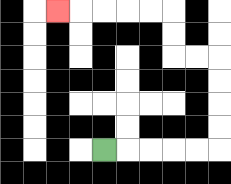{'start': '[4, 6]', 'end': '[2, 0]', 'path_directions': 'R,R,R,R,R,U,U,U,U,L,L,U,U,L,L,L,L,L', 'path_coordinates': '[[4, 6], [5, 6], [6, 6], [7, 6], [8, 6], [9, 6], [9, 5], [9, 4], [9, 3], [9, 2], [8, 2], [7, 2], [7, 1], [7, 0], [6, 0], [5, 0], [4, 0], [3, 0], [2, 0]]'}